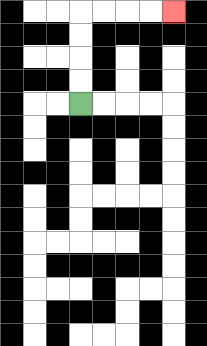{'start': '[3, 4]', 'end': '[7, 0]', 'path_directions': 'U,U,U,U,R,R,R,R', 'path_coordinates': '[[3, 4], [3, 3], [3, 2], [3, 1], [3, 0], [4, 0], [5, 0], [6, 0], [7, 0]]'}